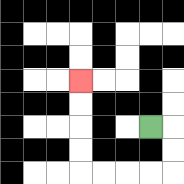{'start': '[6, 5]', 'end': '[3, 3]', 'path_directions': 'R,D,D,L,L,L,L,U,U,U,U', 'path_coordinates': '[[6, 5], [7, 5], [7, 6], [7, 7], [6, 7], [5, 7], [4, 7], [3, 7], [3, 6], [3, 5], [3, 4], [3, 3]]'}